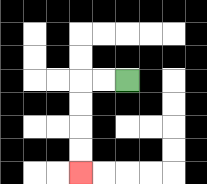{'start': '[5, 3]', 'end': '[3, 7]', 'path_directions': 'L,L,D,D,D,D', 'path_coordinates': '[[5, 3], [4, 3], [3, 3], [3, 4], [3, 5], [3, 6], [3, 7]]'}